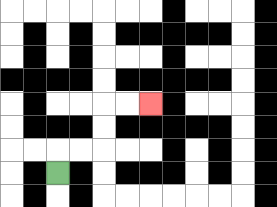{'start': '[2, 7]', 'end': '[6, 4]', 'path_directions': 'U,R,R,U,U,R,R', 'path_coordinates': '[[2, 7], [2, 6], [3, 6], [4, 6], [4, 5], [4, 4], [5, 4], [6, 4]]'}